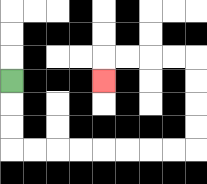{'start': '[0, 3]', 'end': '[4, 3]', 'path_directions': 'D,D,D,R,R,R,R,R,R,R,R,U,U,U,U,L,L,L,L,D', 'path_coordinates': '[[0, 3], [0, 4], [0, 5], [0, 6], [1, 6], [2, 6], [3, 6], [4, 6], [5, 6], [6, 6], [7, 6], [8, 6], [8, 5], [8, 4], [8, 3], [8, 2], [7, 2], [6, 2], [5, 2], [4, 2], [4, 3]]'}